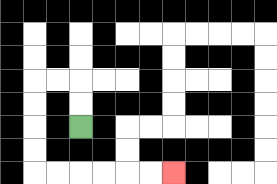{'start': '[3, 5]', 'end': '[7, 7]', 'path_directions': 'U,U,L,L,D,D,D,D,R,R,R,R,R,R', 'path_coordinates': '[[3, 5], [3, 4], [3, 3], [2, 3], [1, 3], [1, 4], [1, 5], [1, 6], [1, 7], [2, 7], [3, 7], [4, 7], [5, 7], [6, 7], [7, 7]]'}